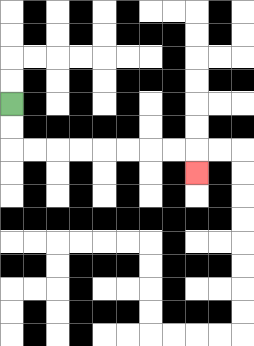{'start': '[0, 4]', 'end': '[8, 7]', 'path_directions': 'D,D,R,R,R,R,R,R,R,R,D', 'path_coordinates': '[[0, 4], [0, 5], [0, 6], [1, 6], [2, 6], [3, 6], [4, 6], [5, 6], [6, 6], [7, 6], [8, 6], [8, 7]]'}